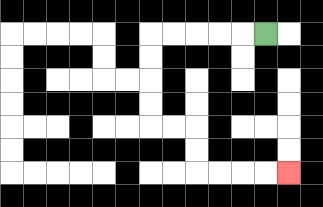{'start': '[11, 1]', 'end': '[12, 7]', 'path_directions': 'L,L,L,L,L,D,D,D,D,R,R,D,D,R,R,R,R', 'path_coordinates': '[[11, 1], [10, 1], [9, 1], [8, 1], [7, 1], [6, 1], [6, 2], [6, 3], [6, 4], [6, 5], [7, 5], [8, 5], [8, 6], [8, 7], [9, 7], [10, 7], [11, 7], [12, 7]]'}